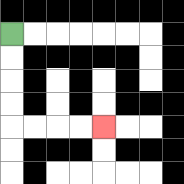{'start': '[0, 1]', 'end': '[4, 5]', 'path_directions': 'D,D,D,D,R,R,R,R', 'path_coordinates': '[[0, 1], [0, 2], [0, 3], [0, 4], [0, 5], [1, 5], [2, 5], [3, 5], [4, 5]]'}